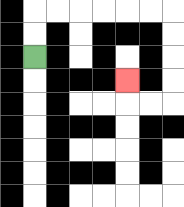{'start': '[1, 2]', 'end': '[5, 3]', 'path_directions': 'U,U,R,R,R,R,R,R,D,D,D,D,L,L,U', 'path_coordinates': '[[1, 2], [1, 1], [1, 0], [2, 0], [3, 0], [4, 0], [5, 0], [6, 0], [7, 0], [7, 1], [7, 2], [7, 3], [7, 4], [6, 4], [5, 4], [5, 3]]'}